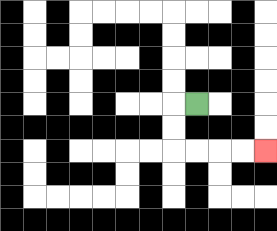{'start': '[8, 4]', 'end': '[11, 6]', 'path_directions': 'L,D,D,R,R,R,R', 'path_coordinates': '[[8, 4], [7, 4], [7, 5], [7, 6], [8, 6], [9, 6], [10, 6], [11, 6]]'}